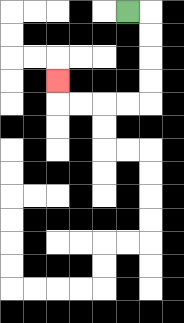{'start': '[5, 0]', 'end': '[2, 3]', 'path_directions': 'R,D,D,D,D,L,L,L,L,U', 'path_coordinates': '[[5, 0], [6, 0], [6, 1], [6, 2], [6, 3], [6, 4], [5, 4], [4, 4], [3, 4], [2, 4], [2, 3]]'}